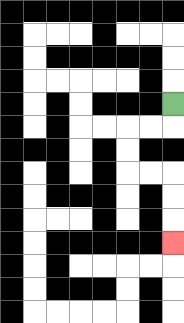{'start': '[7, 4]', 'end': '[7, 10]', 'path_directions': 'D,L,L,D,D,R,R,D,D,D', 'path_coordinates': '[[7, 4], [7, 5], [6, 5], [5, 5], [5, 6], [5, 7], [6, 7], [7, 7], [7, 8], [7, 9], [7, 10]]'}